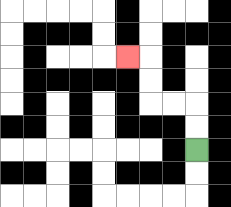{'start': '[8, 6]', 'end': '[5, 2]', 'path_directions': 'U,U,L,L,U,U,L', 'path_coordinates': '[[8, 6], [8, 5], [8, 4], [7, 4], [6, 4], [6, 3], [6, 2], [5, 2]]'}